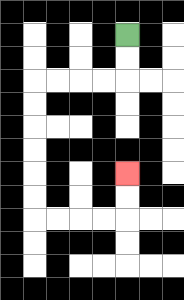{'start': '[5, 1]', 'end': '[5, 7]', 'path_directions': 'D,D,L,L,L,L,D,D,D,D,D,D,R,R,R,R,U,U', 'path_coordinates': '[[5, 1], [5, 2], [5, 3], [4, 3], [3, 3], [2, 3], [1, 3], [1, 4], [1, 5], [1, 6], [1, 7], [1, 8], [1, 9], [2, 9], [3, 9], [4, 9], [5, 9], [5, 8], [5, 7]]'}